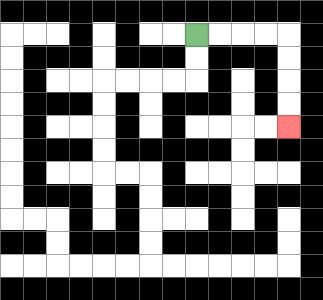{'start': '[8, 1]', 'end': '[12, 5]', 'path_directions': 'R,R,R,R,D,D,D,D', 'path_coordinates': '[[8, 1], [9, 1], [10, 1], [11, 1], [12, 1], [12, 2], [12, 3], [12, 4], [12, 5]]'}